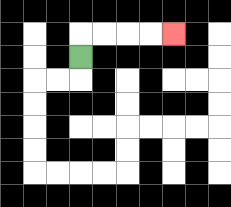{'start': '[3, 2]', 'end': '[7, 1]', 'path_directions': 'U,R,R,R,R', 'path_coordinates': '[[3, 2], [3, 1], [4, 1], [5, 1], [6, 1], [7, 1]]'}